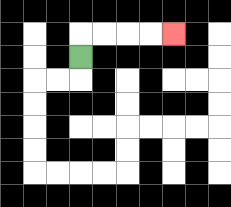{'start': '[3, 2]', 'end': '[7, 1]', 'path_directions': 'U,R,R,R,R', 'path_coordinates': '[[3, 2], [3, 1], [4, 1], [5, 1], [6, 1], [7, 1]]'}